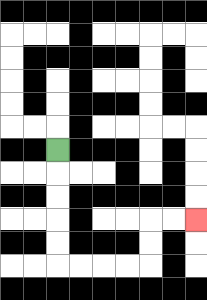{'start': '[2, 6]', 'end': '[8, 9]', 'path_directions': 'D,D,D,D,D,R,R,R,R,U,U,R,R', 'path_coordinates': '[[2, 6], [2, 7], [2, 8], [2, 9], [2, 10], [2, 11], [3, 11], [4, 11], [5, 11], [6, 11], [6, 10], [6, 9], [7, 9], [8, 9]]'}